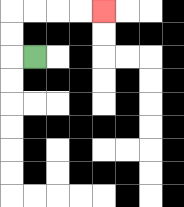{'start': '[1, 2]', 'end': '[4, 0]', 'path_directions': 'L,U,U,R,R,R,R', 'path_coordinates': '[[1, 2], [0, 2], [0, 1], [0, 0], [1, 0], [2, 0], [3, 0], [4, 0]]'}